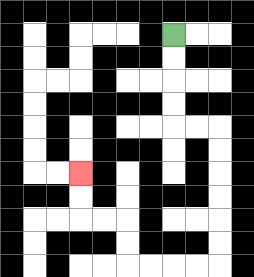{'start': '[7, 1]', 'end': '[3, 7]', 'path_directions': 'D,D,D,D,R,R,D,D,D,D,D,D,L,L,L,L,U,U,L,L,U,U', 'path_coordinates': '[[7, 1], [7, 2], [7, 3], [7, 4], [7, 5], [8, 5], [9, 5], [9, 6], [9, 7], [9, 8], [9, 9], [9, 10], [9, 11], [8, 11], [7, 11], [6, 11], [5, 11], [5, 10], [5, 9], [4, 9], [3, 9], [3, 8], [3, 7]]'}